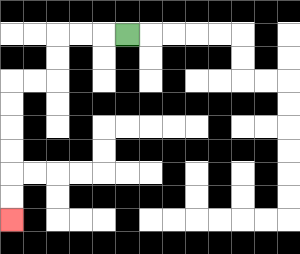{'start': '[5, 1]', 'end': '[0, 9]', 'path_directions': 'L,L,L,D,D,L,L,D,D,D,D,D,D', 'path_coordinates': '[[5, 1], [4, 1], [3, 1], [2, 1], [2, 2], [2, 3], [1, 3], [0, 3], [0, 4], [0, 5], [0, 6], [0, 7], [0, 8], [0, 9]]'}